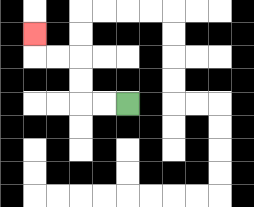{'start': '[5, 4]', 'end': '[1, 1]', 'path_directions': 'L,L,U,U,L,L,U', 'path_coordinates': '[[5, 4], [4, 4], [3, 4], [3, 3], [3, 2], [2, 2], [1, 2], [1, 1]]'}